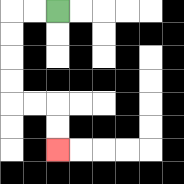{'start': '[2, 0]', 'end': '[2, 6]', 'path_directions': 'L,L,D,D,D,D,R,R,D,D', 'path_coordinates': '[[2, 0], [1, 0], [0, 0], [0, 1], [0, 2], [0, 3], [0, 4], [1, 4], [2, 4], [2, 5], [2, 6]]'}